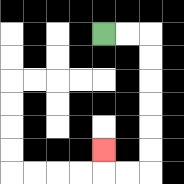{'start': '[4, 1]', 'end': '[4, 6]', 'path_directions': 'R,R,D,D,D,D,D,D,L,L,U', 'path_coordinates': '[[4, 1], [5, 1], [6, 1], [6, 2], [6, 3], [6, 4], [6, 5], [6, 6], [6, 7], [5, 7], [4, 7], [4, 6]]'}